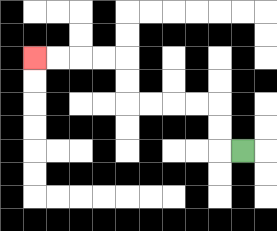{'start': '[10, 6]', 'end': '[1, 2]', 'path_directions': 'L,U,U,L,L,L,L,U,U,L,L,L,L', 'path_coordinates': '[[10, 6], [9, 6], [9, 5], [9, 4], [8, 4], [7, 4], [6, 4], [5, 4], [5, 3], [5, 2], [4, 2], [3, 2], [2, 2], [1, 2]]'}